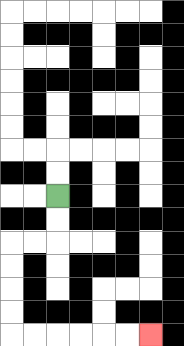{'start': '[2, 8]', 'end': '[6, 14]', 'path_directions': 'D,D,L,L,D,D,D,D,R,R,R,R,R,R', 'path_coordinates': '[[2, 8], [2, 9], [2, 10], [1, 10], [0, 10], [0, 11], [0, 12], [0, 13], [0, 14], [1, 14], [2, 14], [3, 14], [4, 14], [5, 14], [6, 14]]'}